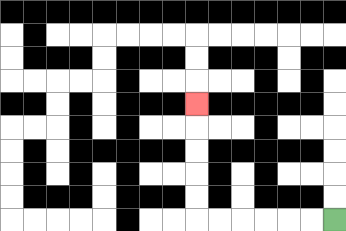{'start': '[14, 9]', 'end': '[8, 4]', 'path_directions': 'L,L,L,L,L,L,U,U,U,U,U', 'path_coordinates': '[[14, 9], [13, 9], [12, 9], [11, 9], [10, 9], [9, 9], [8, 9], [8, 8], [8, 7], [8, 6], [8, 5], [8, 4]]'}